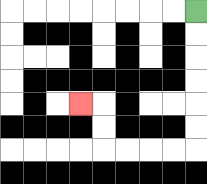{'start': '[8, 0]', 'end': '[3, 4]', 'path_directions': 'D,D,D,D,D,D,L,L,L,L,U,U,L', 'path_coordinates': '[[8, 0], [8, 1], [8, 2], [8, 3], [8, 4], [8, 5], [8, 6], [7, 6], [6, 6], [5, 6], [4, 6], [4, 5], [4, 4], [3, 4]]'}